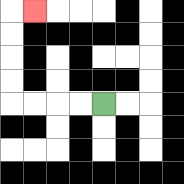{'start': '[4, 4]', 'end': '[1, 0]', 'path_directions': 'L,L,L,L,U,U,U,U,R', 'path_coordinates': '[[4, 4], [3, 4], [2, 4], [1, 4], [0, 4], [0, 3], [0, 2], [0, 1], [0, 0], [1, 0]]'}